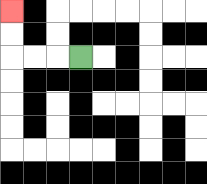{'start': '[3, 2]', 'end': '[0, 0]', 'path_directions': 'L,L,L,U,U', 'path_coordinates': '[[3, 2], [2, 2], [1, 2], [0, 2], [0, 1], [0, 0]]'}